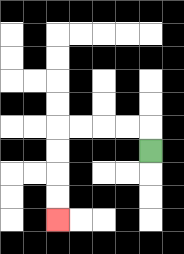{'start': '[6, 6]', 'end': '[2, 9]', 'path_directions': 'U,L,L,L,L,D,D,D,D', 'path_coordinates': '[[6, 6], [6, 5], [5, 5], [4, 5], [3, 5], [2, 5], [2, 6], [2, 7], [2, 8], [2, 9]]'}